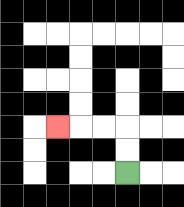{'start': '[5, 7]', 'end': '[2, 5]', 'path_directions': 'U,U,L,L,L', 'path_coordinates': '[[5, 7], [5, 6], [5, 5], [4, 5], [3, 5], [2, 5]]'}